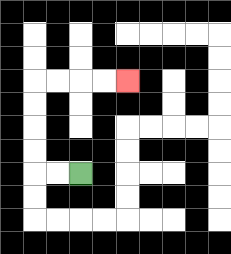{'start': '[3, 7]', 'end': '[5, 3]', 'path_directions': 'L,L,U,U,U,U,R,R,R,R', 'path_coordinates': '[[3, 7], [2, 7], [1, 7], [1, 6], [1, 5], [1, 4], [1, 3], [2, 3], [3, 3], [4, 3], [5, 3]]'}